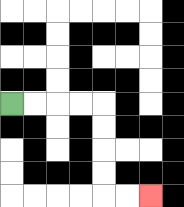{'start': '[0, 4]', 'end': '[6, 8]', 'path_directions': 'R,R,R,R,D,D,D,D,R,R', 'path_coordinates': '[[0, 4], [1, 4], [2, 4], [3, 4], [4, 4], [4, 5], [4, 6], [4, 7], [4, 8], [5, 8], [6, 8]]'}